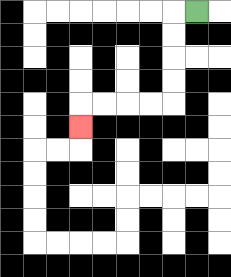{'start': '[8, 0]', 'end': '[3, 5]', 'path_directions': 'L,D,D,D,D,L,L,L,L,D', 'path_coordinates': '[[8, 0], [7, 0], [7, 1], [7, 2], [7, 3], [7, 4], [6, 4], [5, 4], [4, 4], [3, 4], [3, 5]]'}